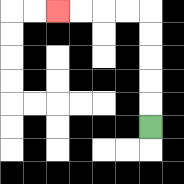{'start': '[6, 5]', 'end': '[2, 0]', 'path_directions': 'U,U,U,U,U,L,L,L,L', 'path_coordinates': '[[6, 5], [6, 4], [6, 3], [6, 2], [6, 1], [6, 0], [5, 0], [4, 0], [3, 0], [2, 0]]'}